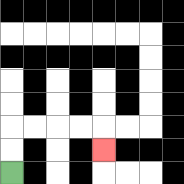{'start': '[0, 7]', 'end': '[4, 6]', 'path_directions': 'U,U,R,R,R,R,D', 'path_coordinates': '[[0, 7], [0, 6], [0, 5], [1, 5], [2, 5], [3, 5], [4, 5], [4, 6]]'}